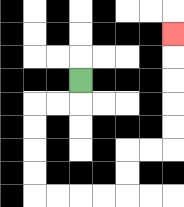{'start': '[3, 3]', 'end': '[7, 1]', 'path_directions': 'D,L,L,D,D,D,D,R,R,R,R,U,U,R,R,U,U,U,U,U', 'path_coordinates': '[[3, 3], [3, 4], [2, 4], [1, 4], [1, 5], [1, 6], [1, 7], [1, 8], [2, 8], [3, 8], [4, 8], [5, 8], [5, 7], [5, 6], [6, 6], [7, 6], [7, 5], [7, 4], [7, 3], [7, 2], [7, 1]]'}